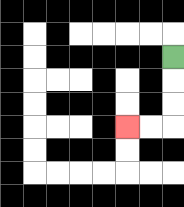{'start': '[7, 2]', 'end': '[5, 5]', 'path_directions': 'D,D,D,L,L', 'path_coordinates': '[[7, 2], [7, 3], [7, 4], [7, 5], [6, 5], [5, 5]]'}